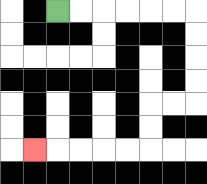{'start': '[2, 0]', 'end': '[1, 6]', 'path_directions': 'R,R,R,R,R,R,D,D,D,D,L,L,D,D,L,L,L,L,L', 'path_coordinates': '[[2, 0], [3, 0], [4, 0], [5, 0], [6, 0], [7, 0], [8, 0], [8, 1], [8, 2], [8, 3], [8, 4], [7, 4], [6, 4], [6, 5], [6, 6], [5, 6], [4, 6], [3, 6], [2, 6], [1, 6]]'}